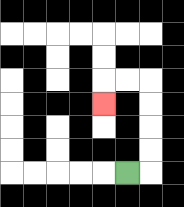{'start': '[5, 7]', 'end': '[4, 4]', 'path_directions': 'R,U,U,U,U,L,L,D', 'path_coordinates': '[[5, 7], [6, 7], [6, 6], [6, 5], [6, 4], [6, 3], [5, 3], [4, 3], [4, 4]]'}